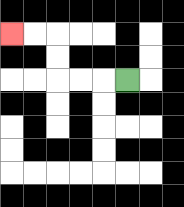{'start': '[5, 3]', 'end': '[0, 1]', 'path_directions': 'L,L,L,U,U,L,L', 'path_coordinates': '[[5, 3], [4, 3], [3, 3], [2, 3], [2, 2], [2, 1], [1, 1], [0, 1]]'}